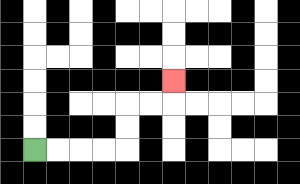{'start': '[1, 6]', 'end': '[7, 3]', 'path_directions': 'R,R,R,R,U,U,R,R,U', 'path_coordinates': '[[1, 6], [2, 6], [3, 6], [4, 6], [5, 6], [5, 5], [5, 4], [6, 4], [7, 4], [7, 3]]'}